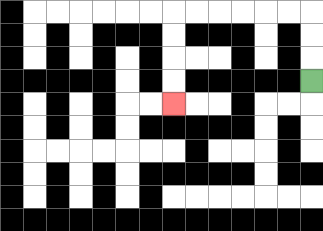{'start': '[13, 3]', 'end': '[7, 4]', 'path_directions': 'U,U,U,L,L,L,L,L,L,D,D,D,D', 'path_coordinates': '[[13, 3], [13, 2], [13, 1], [13, 0], [12, 0], [11, 0], [10, 0], [9, 0], [8, 0], [7, 0], [7, 1], [7, 2], [7, 3], [7, 4]]'}